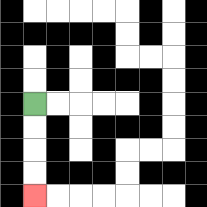{'start': '[1, 4]', 'end': '[1, 8]', 'path_directions': 'D,D,D,D', 'path_coordinates': '[[1, 4], [1, 5], [1, 6], [1, 7], [1, 8]]'}